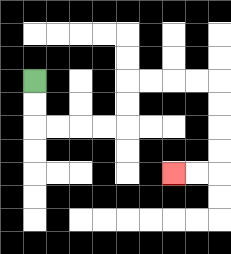{'start': '[1, 3]', 'end': '[7, 7]', 'path_directions': 'D,D,R,R,R,R,U,U,R,R,R,R,D,D,D,D,L,L', 'path_coordinates': '[[1, 3], [1, 4], [1, 5], [2, 5], [3, 5], [4, 5], [5, 5], [5, 4], [5, 3], [6, 3], [7, 3], [8, 3], [9, 3], [9, 4], [9, 5], [9, 6], [9, 7], [8, 7], [7, 7]]'}